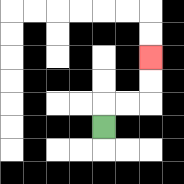{'start': '[4, 5]', 'end': '[6, 2]', 'path_directions': 'U,R,R,U,U', 'path_coordinates': '[[4, 5], [4, 4], [5, 4], [6, 4], [6, 3], [6, 2]]'}